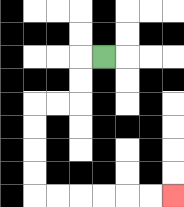{'start': '[4, 2]', 'end': '[7, 8]', 'path_directions': 'L,D,D,L,L,D,D,D,D,R,R,R,R,R,R', 'path_coordinates': '[[4, 2], [3, 2], [3, 3], [3, 4], [2, 4], [1, 4], [1, 5], [1, 6], [1, 7], [1, 8], [2, 8], [3, 8], [4, 8], [5, 8], [6, 8], [7, 8]]'}